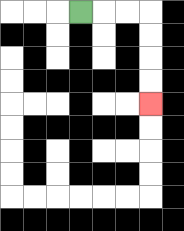{'start': '[3, 0]', 'end': '[6, 4]', 'path_directions': 'R,R,R,D,D,D,D', 'path_coordinates': '[[3, 0], [4, 0], [5, 0], [6, 0], [6, 1], [6, 2], [6, 3], [6, 4]]'}